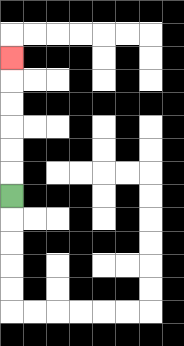{'start': '[0, 8]', 'end': '[0, 2]', 'path_directions': 'U,U,U,U,U,U', 'path_coordinates': '[[0, 8], [0, 7], [0, 6], [0, 5], [0, 4], [0, 3], [0, 2]]'}